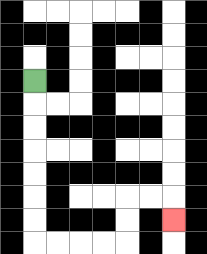{'start': '[1, 3]', 'end': '[7, 9]', 'path_directions': 'D,D,D,D,D,D,D,R,R,R,R,U,U,R,R,D', 'path_coordinates': '[[1, 3], [1, 4], [1, 5], [1, 6], [1, 7], [1, 8], [1, 9], [1, 10], [2, 10], [3, 10], [4, 10], [5, 10], [5, 9], [5, 8], [6, 8], [7, 8], [7, 9]]'}